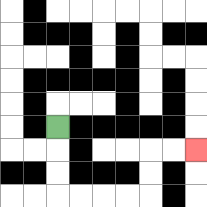{'start': '[2, 5]', 'end': '[8, 6]', 'path_directions': 'D,D,D,R,R,R,R,U,U,R,R', 'path_coordinates': '[[2, 5], [2, 6], [2, 7], [2, 8], [3, 8], [4, 8], [5, 8], [6, 8], [6, 7], [6, 6], [7, 6], [8, 6]]'}